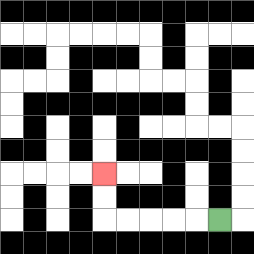{'start': '[9, 9]', 'end': '[4, 7]', 'path_directions': 'L,L,L,L,L,U,U', 'path_coordinates': '[[9, 9], [8, 9], [7, 9], [6, 9], [5, 9], [4, 9], [4, 8], [4, 7]]'}